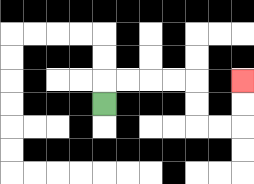{'start': '[4, 4]', 'end': '[10, 3]', 'path_directions': 'U,R,R,R,R,D,D,R,R,U,U', 'path_coordinates': '[[4, 4], [4, 3], [5, 3], [6, 3], [7, 3], [8, 3], [8, 4], [8, 5], [9, 5], [10, 5], [10, 4], [10, 3]]'}